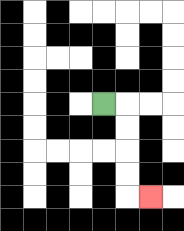{'start': '[4, 4]', 'end': '[6, 8]', 'path_directions': 'R,D,D,D,D,R', 'path_coordinates': '[[4, 4], [5, 4], [5, 5], [5, 6], [5, 7], [5, 8], [6, 8]]'}